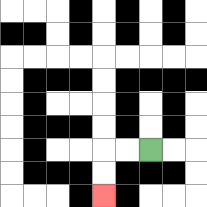{'start': '[6, 6]', 'end': '[4, 8]', 'path_directions': 'L,L,D,D', 'path_coordinates': '[[6, 6], [5, 6], [4, 6], [4, 7], [4, 8]]'}